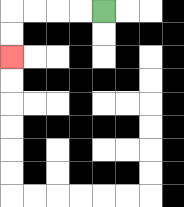{'start': '[4, 0]', 'end': '[0, 2]', 'path_directions': 'L,L,L,L,D,D', 'path_coordinates': '[[4, 0], [3, 0], [2, 0], [1, 0], [0, 0], [0, 1], [0, 2]]'}